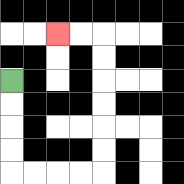{'start': '[0, 3]', 'end': '[2, 1]', 'path_directions': 'D,D,D,D,R,R,R,R,U,U,U,U,U,U,L,L', 'path_coordinates': '[[0, 3], [0, 4], [0, 5], [0, 6], [0, 7], [1, 7], [2, 7], [3, 7], [4, 7], [4, 6], [4, 5], [4, 4], [4, 3], [4, 2], [4, 1], [3, 1], [2, 1]]'}